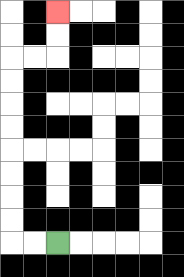{'start': '[2, 10]', 'end': '[2, 0]', 'path_directions': 'L,L,U,U,U,U,U,U,U,U,R,R,U,U', 'path_coordinates': '[[2, 10], [1, 10], [0, 10], [0, 9], [0, 8], [0, 7], [0, 6], [0, 5], [0, 4], [0, 3], [0, 2], [1, 2], [2, 2], [2, 1], [2, 0]]'}